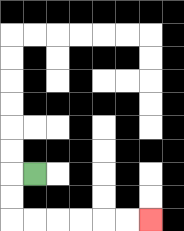{'start': '[1, 7]', 'end': '[6, 9]', 'path_directions': 'L,D,D,R,R,R,R,R,R', 'path_coordinates': '[[1, 7], [0, 7], [0, 8], [0, 9], [1, 9], [2, 9], [3, 9], [4, 9], [5, 9], [6, 9]]'}